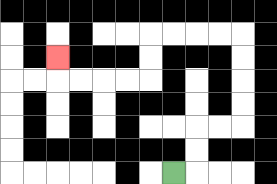{'start': '[7, 7]', 'end': '[2, 2]', 'path_directions': 'R,U,U,R,R,U,U,U,U,L,L,L,L,D,D,L,L,L,L,U', 'path_coordinates': '[[7, 7], [8, 7], [8, 6], [8, 5], [9, 5], [10, 5], [10, 4], [10, 3], [10, 2], [10, 1], [9, 1], [8, 1], [7, 1], [6, 1], [6, 2], [6, 3], [5, 3], [4, 3], [3, 3], [2, 3], [2, 2]]'}